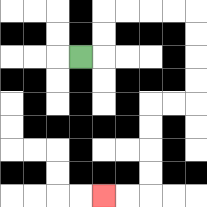{'start': '[3, 2]', 'end': '[4, 8]', 'path_directions': 'R,U,U,R,R,R,R,D,D,D,D,L,L,D,D,D,D,L,L', 'path_coordinates': '[[3, 2], [4, 2], [4, 1], [4, 0], [5, 0], [6, 0], [7, 0], [8, 0], [8, 1], [8, 2], [8, 3], [8, 4], [7, 4], [6, 4], [6, 5], [6, 6], [6, 7], [6, 8], [5, 8], [4, 8]]'}